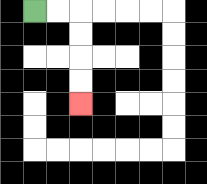{'start': '[1, 0]', 'end': '[3, 4]', 'path_directions': 'R,R,D,D,D,D', 'path_coordinates': '[[1, 0], [2, 0], [3, 0], [3, 1], [3, 2], [3, 3], [3, 4]]'}